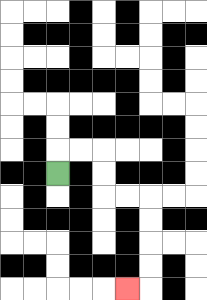{'start': '[2, 7]', 'end': '[5, 12]', 'path_directions': 'U,R,R,D,D,R,R,D,D,D,D,L', 'path_coordinates': '[[2, 7], [2, 6], [3, 6], [4, 6], [4, 7], [4, 8], [5, 8], [6, 8], [6, 9], [6, 10], [6, 11], [6, 12], [5, 12]]'}